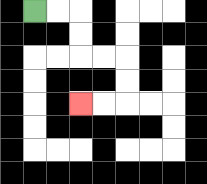{'start': '[1, 0]', 'end': '[3, 4]', 'path_directions': 'R,R,D,D,R,R,D,D,L,L', 'path_coordinates': '[[1, 0], [2, 0], [3, 0], [3, 1], [3, 2], [4, 2], [5, 2], [5, 3], [5, 4], [4, 4], [3, 4]]'}